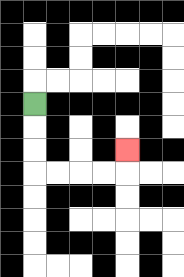{'start': '[1, 4]', 'end': '[5, 6]', 'path_directions': 'D,D,D,R,R,R,R,U', 'path_coordinates': '[[1, 4], [1, 5], [1, 6], [1, 7], [2, 7], [3, 7], [4, 7], [5, 7], [5, 6]]'}